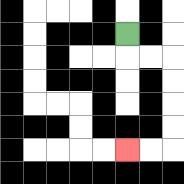{'start': '[5, 1]', 'end': '[5, 6]', 'path_directions': 'D,R,R,D,D,D,D,L,L', 'path_coordinates': '[[5, 1], [5, 2], [6, 2], [7, 2], [7, 3], [7, 4], [7, 5], [7, 6], [6, 6], [5, 6]]'}